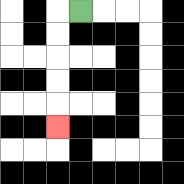{'start': '[3, 0]', 'end': '[2, 5]', 'path_directions': 'L,D,D,D,D,D', 'path_coordinates': '[[3, 0], [2, 0], [2, 1], [2, 2], [2, 3], [2, 4], [2, 5]]'}